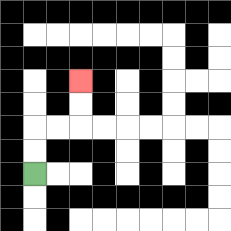{'start': '[1, 7]', 'end': '[3, 3]', 'path_directions': 'U,U,R,R,U,U', 'path_coordinates': '[[1, 7], [1, 6], [1, 5], [2, 5], [3, 5], [3, 4], [3, 3]]'}